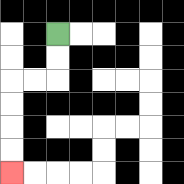{'start': '[2, 1]', 'end': '[0, 7]', 'path_directions': 'D,D,L,L,D,D,D,D', 'path_coordinates': '[[2, 1], [2, 2], [2, 3], [1, 3], [0, 3], [0, 4], [0, 5], [0, 6], [0, 7]]'}